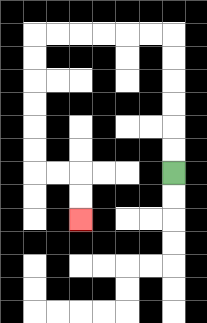{'start': '[7, 7]', 'end': '[3, 9]', 'path_directions': 'U,U,U,U,U,U,L,L,L,L,L,L,D,D,D,D,D,D,R,R,D,D', 'path_coordinates': '[[7, 7], [7, 6], [7, 5], [7, 4], [7, 3], [7, 2], [7, 1], [6, 1], [5, 1], [4, 1], [3, 1], [2, 1], [1, 1], [1, 2], [1, 3], [1, 4], [1, 5], [1, 6], [1, 7], [2, 7], [3, 7], [3, 8], [3, 9]]'}